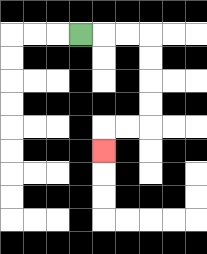{'start': '[3, 1]', 'end': '[4, 6]', 'path_directions': 'R,R,R,D,D,D,D,L,L,D', 'path_coordinates': '[[3, 1], [4, 1], [5, 1], [6, 1], [6, 2], [6, 3], [6, 4], [6, 5], [5, 5], [4, 5], [4, 6]]'}